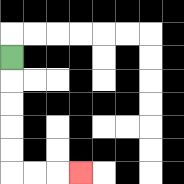{'start': '[0, 2]', 'end': '[3, 7]', 'path_directions': 'D,D,D,D,D,R,R,R', 'path_coordinates': '[[0, 2], [0, 3], [0, 4], [0, 5], [0, 6], [0, 7], [1, 7], [2, 7], [3, 7]]'}